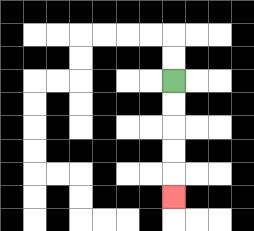{'start': '[7, 3]', 'end': '[7, 8]', 'path_directions': 'D,D,D,D,D', 'path_coordinates': '[[7, 3], [7, 4], [7, 5], [7, 6], [7, 7], [7, 8]]'}